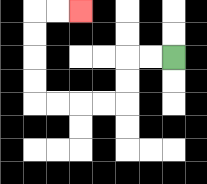{'start': '[7, 2]', 'end': '[3, 0]', 'path_directions': 'L,L,D,D,L,L,L,L,U,U,U,U,R,R', 'path_coordinates': '[[7, 2], [6, 2], [5, 2], [5, 3], [5, 4], [4, 4], [3, 4], [2, 4], [1, 4], [1, 3], [1, 2], [1, 1], [1, 0], [2, 0], [3, 0]]'}